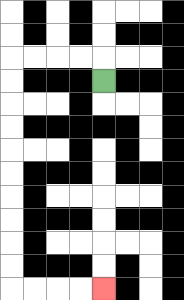{'start': '[4, 3]', 'end': '[4, 12]', 'path_directions': 'U,L,L,L,L,D,D,D,D,D,D,D,D,D,D,R,R,R,R', 'path_coordinates': '[[4, 3], [4, 2], [3, 2], [2, 2], [1, 2], [0, 2], [0, 3], [0, 4], [0, 5], [0, 6], [0, 7], [0, 8], [0, 9], [0, 10], [0, 11], [0, 12], [1, 12], [2, 12], [3, 12], [4, 12]]'}